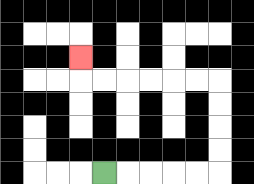{'start': '[4, 7]', 'end': '[3, 2]', 'path_directions': 'R,R,R,R,R,U,U,U,U,L,L,L,L,L,L,U', 'path_coordinates': '[[4, 7], [5, 7], [6, 7], [7, 7], [8, 7], [9, 7], [9, 6], [9, 5], [9, 4], [9, 3], [8, 3], [7, 3], [6, 3], [5, 3], [4, 3], [3, 3], [3, 2]]'}